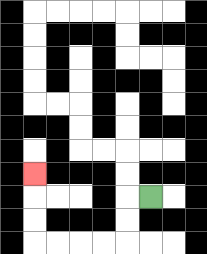{'start': '[6, 8]', 'end': '[1, 7]', 'path_directions': 'L,D,D,L,L,L,L,U,U,U', 'path_coordinates': '[[6, 8], [5, 8], [5, 9], [5, 10], [4, 10], [3, 10], [2, 10], [1, 10], [1, 9], [1, 8], [1, 7]]'}